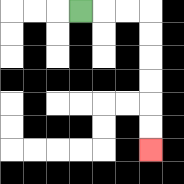{'start': '[3, 0]', 'end': '[6, 6]', 'path_directions': 'R,R,R,D,D,D,D,D,D', 'path_coordinates': '[[3, 0], [4, 0], [5, 0], [6, 0], [6, 1], [6, 2], [6, 3], [6, 4], [6, 5], [6, 6]]'}